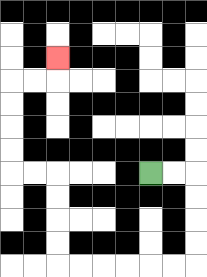{'start': '[6, 7]', 'end': '[2, 2]', 'path_directions': 'R,R,D,D,D,D,L,L,L,L,L,L,U,U,U,U,L,L,U,U,U,U,R,R,U', 'path_coordinates': '[[6, 7], [7, 7], [8, 7], [8, 8], [8, 9], [8, 10], [8, 11], [7, 11], [6, 11], [5, 11], [4, 11], [3, 11], [2, 11], [2, 10], [2, 9], [2, 8], [2, 7], [1, 7], [0, 7], [0, 6], [0, 5], [0, 4], [0, 3], [1, 3], [2, 3], [2, 2]]'}